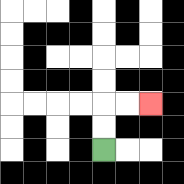{'start': '[4, 6]', 'end': '[6, 4]', 'path_directions': 'U,U,R,R', 'path_coordinates': '[[4, 6], [4, 5], [4, 4], [5, 4], [6, 4]]'}